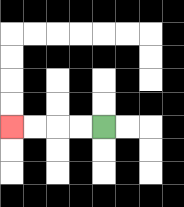{'start': '[4, 5]', 'end': '[0, 5]', 'path_directions': 'L,L,L,L', 'path_coordinates': '[[4, 5], [3, 5], [2, 5], [1, 5], [0, 5]]'}